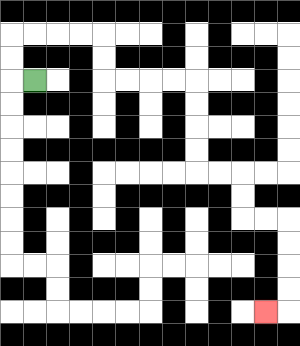{'start': '[1, 3]', 'end': '[11, 13]', 'path_directions': 'L,U,U,R,R,R,R,D,D,R,R,R,R,D,D,D,D,R,R,D,D,R,R,D,D,D,D,L', 'path_coordinates': '[[1, 3], [0, 3], [0, 2], [0, 1], [1, 1], [2, 1], [3, 1], [4, 1], [4, 2], [4, 3], [5, 3], [6, 3], [7, 3], [8, 3], [8, 4], [8, 5], [8, 6], [8, 7], [9, 7], [10, 7], [10, 8], [10, 9], [11, 9], [12, 9], [12, 10], [12, 11], [12, 12], [12, 13], [11, 13]]'}